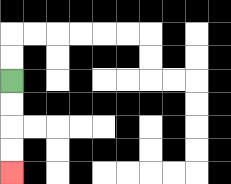{'start': '[0, 3]', 'end': '[0, 7]', 'path_directions': 'D,D,D,D', 'path_coordinates': '[[0, 3], [0, 4], [0, 5], [0, 6], [0, 7]]'}